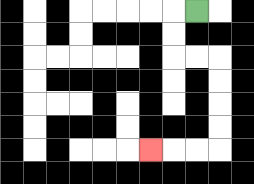{'start': '[8, 0]', 'end': '[6, 6]', 'path_directions': 'L,D,D,R,R,D,D,D,D,L,L,L', 'path_coordinates': '[[8, 0], [7, 0], [7, 1], [7, 2], [8, 2], [9, 2], [9, 3], [9, 4], [9, 5], [9, 6], [8, 6], [7, 6], [6, 6]]'}